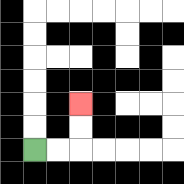{'start': '[1, 6]', 'end': '[3, 4]', 'path_directions': 'R,R,U,U', 'path_coordinates': '[[1, 6], [2, 6], [3, 6], [3, 5], [3, 4]]'}